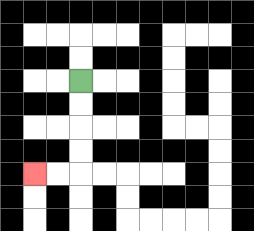{'start': '[3, 3]', 'end': '[1, 7]', 'path_directions': 'D,D,D,D,L,L', 'path_coordinates': '[[3, 3], [3, 4], [3, 5], [3, 6], [3, 7], [2, 7], [1, 7]]'}